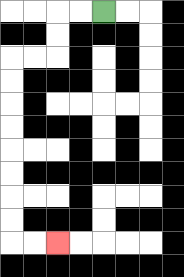{'start': '[4, 0]', 'end': '[2, 10]', 'path_directions': 'L,L,D,D,L,L,D,D,D,D,D,D,D,D,R,R', 'path_coordinates': '[[4, 0], [3, 0], [2, 0], [2, 1], [2, 2], [1, 2], [0, 2], [0, 3], [0, 4], [0, 5], [0, 6], [0, 7], [0, 8], [0, 9], [0, 10], [1, 10], [2, 10]]'}